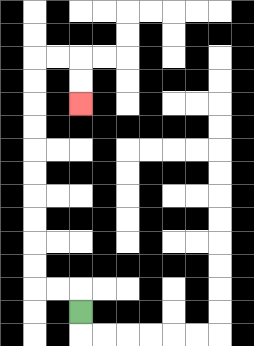{'start': '[3, 13]', 'end': '[3, 4]', 'path_directions': 'U,L,L,U,U,U,U,U,U,U,U,U,U,R,R,D,D', 'path_coordinates': '[[3, 13], [3, 12], [2, 12], [1, 12], [1, 11], [1, 10], [1, 9], [1, 8], [1, 7], [1, 6], [1, 5], [1, 4], [1, 3], [1, 2], [2, 2], [3, 2], [3, 3], [3, 4]]'}